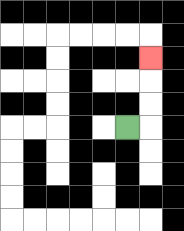{'start': '[5, 5]', 'end': '[6, 2]', 'path_directions': 'R,U,U,U', 'path_coordinates': '[[5, 5], [6, 5], [6, 4], [6, 3], [6, 2]]'}